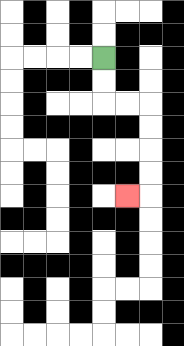{'start': '[4, 2]', 'end': '[5, 8]', 'path_directions': 'D,D,R,R,D,D,D,D,L', 'path_coordinates': '[[4, 2], [4, 3], [4, 4], [5, 4], [6, 4], [6, 5], [6, 6], [6, 7], [6, 8], [5, 8]]'}